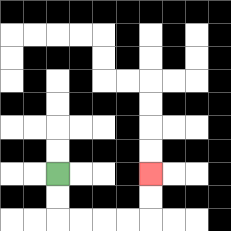{'start': '[2, 7]', 'end': '[6, 7]', 'path_directions': 'D,D,R,R,R,R,U,U', 'path_coordinates': '[[2, 7], [2, 8], [2, 9], [3, 9], [4, 9], [5, 9], [6, 9], [6, 8], [6, 7]]'}